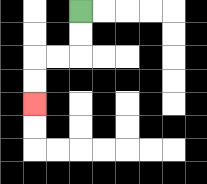{'start': '[3, 0]', 'end': '[1, 4]', 'path_directions': 'D,D,L,L,D,D', 'path_coordinates': '[[3, 0], [3, 1], [3, 2], [2, 2], [1, 2], [1, 3], [1, 4]]'}